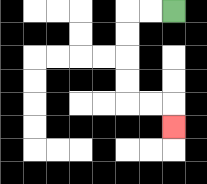{'start': '[7, 0]', 'end': '[7, 5]', 'path_directions': 'L,L,D,D,D,D,R,R,D', 'path_coordinates': '[[7, 0], [6, 0], [5, 0], [5, 1], [5, 2], [5, 3], [5, 4], [6, 4], [7, 4], [7, 5]]'}